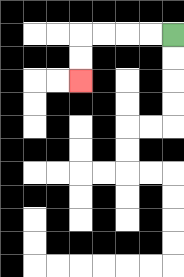{'start': '[7, 1]', 'end': '[3, 3]', 'path_directions': 'L,L,L,L,D,D', 'path_coordinates': '[[7, 1], [6, 1], [5, 1], [4, 1], [3, 1], [3, 2], [3, 3]]'}